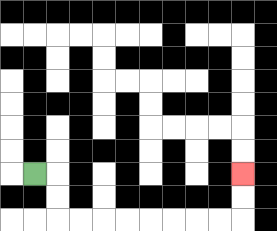{'start': '[1, 7]', 'end': '[10, 7]', 'path_directions': 'R,D,D,R,R,R,R,R,R,R,R,U,U', 'path_coordinates': '[[1, 7], [2, 7], [2, 8], [2, 9], [3, 9], [4, 9], [5, 9], [6, 9], [7, 9], [8, 9], [9, 9], [10, 9], [10, 8], [10, 7]]'}